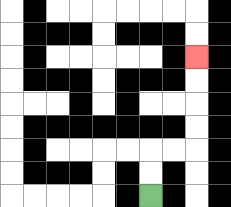{'start': '[6, 8]', 'end': '[8, 2]', 'path_directions': 'U,U,R,R,U,U,U,U', 'path_coordinates': '[[6, 8], [6, 7], [6, 6], [7, 6], [8, 6], [8, 5], [8, 4], [8, 3], [8, 2]]'}